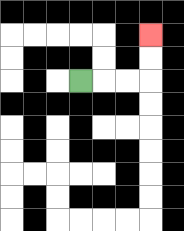{'start': '[3, 3]', 'end': '[6, 1]', 'path_directions': 'R,R,R,U,U', 'path_coordinates': '[[3, 3], [4, 3], [5, 3], [6, 3], [6, 2], [6, 1]]'}